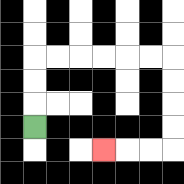{'start': '[1, 5]', 'end': '[4, 6]', 'path_directions': 'U,U,U,R,R,R,R,R,R,D,D,D,D,L,L,L', 'path_coordinates': '[[1, 5], [1, 4], [1, 3], [1, 2], [2, 2], [3, 2], [4, 2], [5, 2], [6, 2], [7, 2], [7, 3], [7, 4], [7, 5], [7, 6], [6, 6], [5, 6], [4, 6]]'}